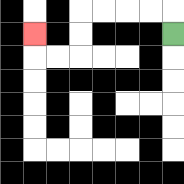{'start': '[7, 1]', 'end': '[1, 1]', 'path_directions': 'U,L,L,L,L,D,D,L,L,U', 'path_coordinates': '[[7, 1], [7, 0], [6, 0], [5, 0], [4, 0], [3, 0], [3, 1], [3, 2], [2, 2], [1, 2], [1, 1]]'}